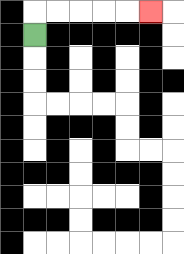{'start': '[1, 1]', 'end': '[6, 0]', 'path_directions': 'U,R,R,R,R,R', 'path_coordinates': '[[1, 1], [1, 0], [2, 0], [3, 0], [4, 0], [5, 0], [6, 0]]'}